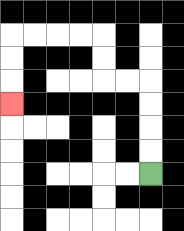{'start': '[6, 7]', 'end': '[0, 4]', 'path_directions': 'U,U,U,U,L,L,U,U,L,L,L,L,D,D,D', 'path_coordinates': '[[6, 7], [6, 6], [6, 5], [6, 4], [6, 3], [5, 3], [4, 3], [4, 2], [4, 1], [3, 1], [2, 1], [1, 1], [0, 1], [0, 2], [0, 3], [0, 4]]'}